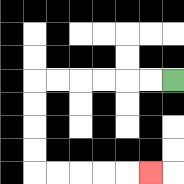{'start': '[7, 3]', 'end': '[6, 7]', 'path_directions': 'L,L,L,L,L,L,D,D,D,D,R,R,R,R,R', 'path_coordinates': '[[7, 3], [6, 3], [5, 3], [4, 3], [3, 3], [2, 3], [1, 3], [1, 4], [1, 5], [1, 6], [1, 7], [2, 7], [3, 7], [4, 7], [5, 7], [6, 7]]'}